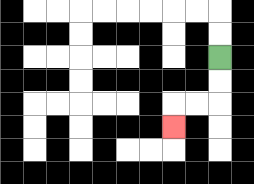{'start': '[9, 2]', 'end': '[7, 5]', 'path_directions': 'D,D,L,L,D', 'path_coordinates': '[[9, 2], [9, 3], [9, 4], [8, 4], [7, 4], [7, 5]]'}